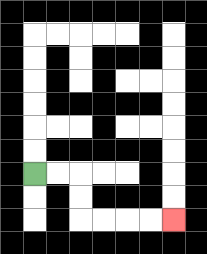{'start': '[1, 7]', 'end': '[7, 9]', 'path_directions': 'R,R,D,D,R,R,R,R', 'path_coordinates': '[[1, 7], [2, 7], [3, 7], [3, 8], [3, 9], [4, 9], [5, 9], [6, 9], [7, 9]]'}